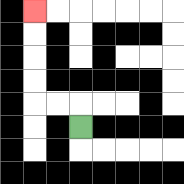{'start': '[3, 5]', 'end': '[1, 0]', 'path_directions': 'U,L,L,U,U,U,U', 'path_coordinates': '[[3, 5], [3, 4], [2, 4], [1, 4], [1, 3], [1, 2], [1, 1], [1, 0]]'}